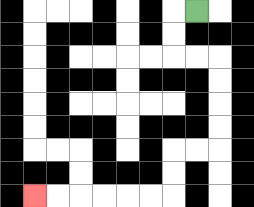{'start': '[8, 0]', 'end': '[1, 8]', 'path_directions': 'L,D,D,R,R,D,D,D,D,L,L,D,D,L,L,L,L,L,L', 'path_coordinates': '[[8, 0], [7, 0], [7, 1], [7, 2], [8, 2], [9, 2], [9, 3], [9, 4], [9, 5], [9, 6], [8, 6], [7, 6], [7, 7], [7, 8], [6, 8], [5, 8], [4, 8], [3, 8], [2, 8], [1, 8]]'}